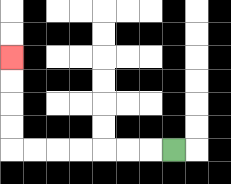{'start': '[7, 6]', 'end': '[0, 2]', 'path_directions': 'L,L,L,L,L,L,L,U,U,U,U', 'path_coordinates': '[[7, 6], [6, 6], [5, 6], [4, 6], [3, 6], [2, 6], [1, 6], [0, 6], [0, 5], [0, 4], [0, 3], [0, 2]]'}